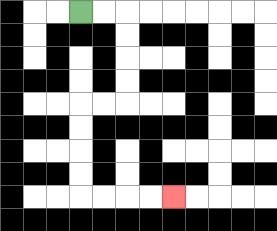{'start': '[3, 0]', 'end': '[7, 8]', 'path_directions': 'R,R,D,D,D,D,L,L,D,D,D,D,R,R,R,R', 'path_coordinates': '[[3, 0], [4, 0], [5, 0], [5, 1], [5, 2], [5, 3], [5, 4], [4, 4], [3, 4], [3, 5], [3, 6], [3, 7], [3, 8], [4, 8], [5, 8], [6, 8], [7, 8]]'}